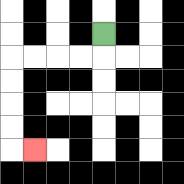{'start': '[4, 1]', 'end': '[1, 6]', 'path_directions': 'D,L,L,L,L,D,D,D,D,R', 'path_coordinates': '[[4, 1], [4, 2], [3, 2], [2, 2], [1, 2], [0, 2], [0, 3], [0, 4], [0, 5], [0, 6], [1, 6]]'}